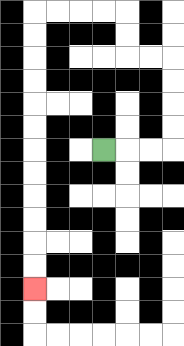{'start': '[4, 6]', 'end': '[1, 12]', 'path_directions': 'R,R,R,U,U,U,U,L,L,U,U,L,L,L,L,D,D,D,D,D,D,D,D,D,D,D,D', 'path_coordinates': '[[4, 6], [5, 6], [6, 6], [7, 6], [7, 5], [7, 4], [7, 3], [7, 2], [6, 2], [5, 2], [5, 1], [5, 0], [4, 0], [3, 0], [2, 0], [1, 0], [1, 1], [1, 2], [1, 3], [1, 4], [1, 5], [1, 6], [1, 7], [1, 8], [1, 9], [1, 10], [1, 11], [1, 12]]'}